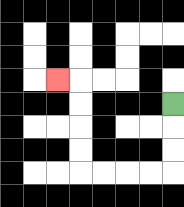{'start': '[7, 4]', 'end': '[2, 3]', 'path_directions': 'D,D,D,L,L,L,L,U,U,U,U,L', 'path_coordinates': '[[7, 4], [7, 5], [7, 6], [7, 7], [6, 7], [5, 7], [4, 7], [3, 7], [3, 6], [3, 5], [3, 4], [3, 3], [2, 3]]'}